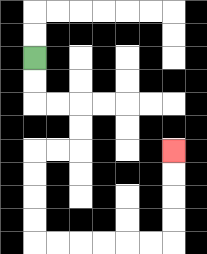{'start': '[1, 2]', 'end': '[7, 6]', 'path_directions': 'D,D,R,R,D,D,L,L,D,D,D,D,R,R,R,R,R,R,U,U,U,U', 'path_coordinates': '[[1, 2], [1, 3], [1, 4], [2, 4], [3, 4], [3, 5], [3, 6], [2, 6], [1, 6], [1, 7], [1, 8], [1, 9], [1, 10], [2, 10], [3, 10], [4, 10], [5, 10], [6, 10], [7, 10], [7, 9], [7, 8], [7, 7], [7, 6]]'}